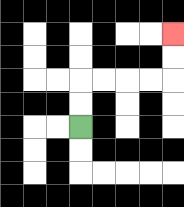{'start': '[3, 5]', 'end': '[7, 1]', 'path_directions': 'U,U,R,R,R,R,U,U', 'path_coordinates': '[[3, 5], [3, 4], [3, 3], [4, 3], [5, 3], [6, 3], [7, 3], [7, 2], [7, 1]]'}